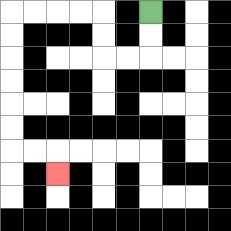{'start': '[6, 0]', 'end': '[2, 7]', 'path_directions': 'D,D,L,L,U,U,L,L,L,L,D,D,D,D,D,D,R,R,D', 'path_coordinates': '[[6, 0], [6, 1], [6, 2], [5, 2], [4, 2], [4, 1], [4, 0], [3, 0], [2, 0], [1, 0], [0, 0], [0, 1], [0, 2], [0, 3], [0, 4], [0, 5], [0, 6], [1, 6], [2, 6], [2, 7]]'}